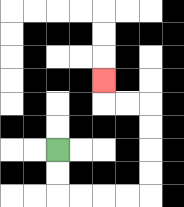{'start': '[2, 6]', 'end': '[4, 3]', 'path_directions': 'D,D,R,R,R,R,U,U,U,U,L,L,U', 'path_coordinates': '[[2, 6], [2, 7], [2, 8], [3, 8], [4, 8], [5, 8], [6, 8], [6, 7], [6, 6], [6, 5], [6, 4], [5, 4], [4, 4], [4, 3]]'}